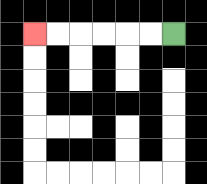{'start': '[7, 1]', 'end': '[1, 1]', 'path_directions': 'L,L,L,L,L,L', 'path_coordinates': '[[7, 1], [6, 1], [5, 1], [4, 1], [3, 1], [2, 1], [1, 1]]'}